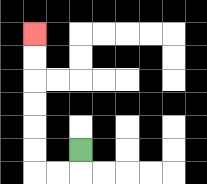{'start': '[3, 6]', 'end': '[1, 1]', 'path_directions': 'D,L,L,U,U,U,U,U,U', 'path_coordinates': '[[3, 6], [3, 7], [2, 7], [1, 7], [1, 6], [1, 5], [1, 4], [1, 3], [1, 2], [1, 1]]'}